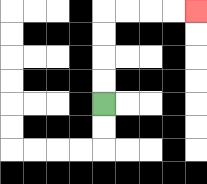{'start': '[4, 4]', 'end': '[8, 0]', 'path_directions': 'U,U,U,U,R,R,R,R', 'path_coordinates': '[[4, 4], [4, 3], [4, 2], [4, 1], [4, 0], [5, 0], [6, 0], [7, 0], [8, 0]]'}